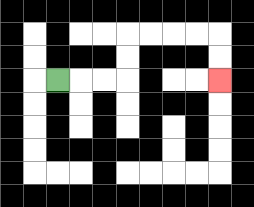{'start': '[2, 3]', 'end': '[9, 3]', 'path_directions': 'R,R,R,U,U,R,R,R,R,D,D', 'path_coordinates': '[[2, 3], [3, 3], [4, 3], [5, 3], [5, 2], [5, 1], [6, 1], [7, 1], [8, 1], [9, 1], [9, 2], [9, 3]]'}